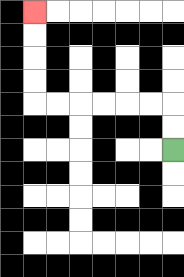{'start': '[7, 6]', 'end': '[1, 0]', 'path_directions': 'U,U,L,L,L,L,L,L,U,U,U,U', 'path_coordinates': '[[7, 6], [7, 5], [7, 4], [6, 4], [5, 4], [4, 4], [3, 4], [2, 4], [1, 4], [1, 3], [1, 2], [1, 1], [1, 0]]'}